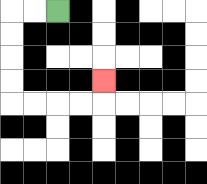{'start': '[2, 0]', 'end': '[4, 3]', 'path_directions': 'L,L,D,D,D,D,R,R,R,R,U', 'path_coordinates': '[[2, 0], [1, 0], [0, 0], [0, 1], [0, 2], [0, 3], [0, 4], [1, 4], [2, 4], [3, 4], [4, 4], [4, 3]]'}